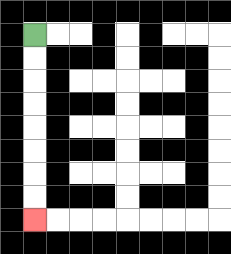{'start': '[1, 1]', 'end': '[1, 9]', 'path_directions': 'D,D,D,D,D,D,D,D', 'path_coordinates': '[[1, 1], [1, 2], [1, 3], [1, 4], [1, 5], [1, 6], [1, 7], [1, 8], [1, 9]]'}